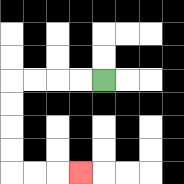{'start': '[4, 3]', 'end': '[3, 7]', 'path_directions': 'L,L,L,L,D,D,D,D,R,R,R', 'path_coordinates': '[[4, 3], [3, 3], [2, 3], [1, 3], [0, 3], [0, 4], [0, 5], [0, 6], [0, 7], [1, 7], [2, 7], [3, 7]]'}